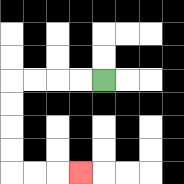{'start': '[4, 3]', 'end': '[3, 7]', 'path_directions': 'L,L,L,L,D,D,D,D,R,R,R', 'path_coordinates': '[[4, 3], [3, 3], [2, 3], [1, 3], [0, 3], [0, 4], [0, 5], [0, 6], [0, 7], [1, 7], [2, 7], [3, 7]]'}